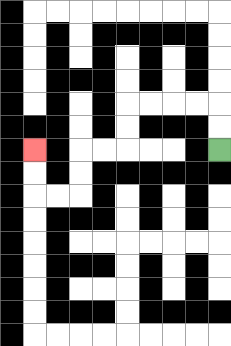{'start': '[9, 6]', 'end': '[1, 6]', 'path_directions': 'U,U,L,L,L,L,D,D,L,L,D,D,L,L,U,U', 'path_coordinates': '[[9, 6], [9, 5], [9, 4], [8, 4], [7, 4], [6, 4], [5, 4], [5, 5], [5, 6], [4, 6], [3, 6], [3, 7], [3, 8], [2, 8], [1, 8], [1, 7], [1, 6]]'}